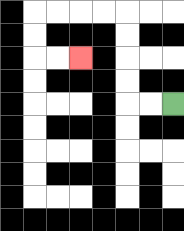{'start': '[7, 4]', 'end': '[3, 2]', 'path_directions': 'L,L,U,U,U,U,L,L,L,L,D,D,R,R', 'path_coordinates': '[[7, 4], [6, 4], [5, 4], [5, 3], [5, 2], [5, 1], [5, 0], [4, 0], [3, 0], [2, 0], [1, 0], [1, 1], [1, 2], [2, 2], [3, 2]]'}